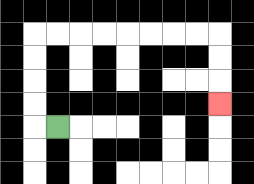{'start': '[2, 5]', 'end': '[9, 4]', 'path_directions': 'L,U,U,U,U,R,R,R,R,R,R,R,R,D,D,D', 'path_coordinates': '[[2, 5], [1, 5], [1, 4], [1, 3], [1, 2], [1, 1], [2, 1], [3, 1], [4, 1], [5, 1], [6, 1], [7, 1], [8, 1], [9, 1], [9, 2], [9, 3], [9, 4]]'}